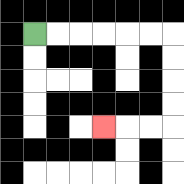{'start': '[1, 1]', 'end': '[4, 5]', 'path_directions': 'R,R,R,R,R,R,D,D,D,D,L,L,L', 'path_coordinates': '[[1, 1], [2, 1], [3, 1], [4, 1], [5, 1], [6, 1], [7, 1], [7, 2], [7, 3], [7, 4], [7, 5], [6, 5], [5, 5], [4, 5]]'}